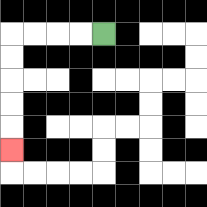{'start': '[4, 1]', 'end': '[0, 6]', 'path_directions': 'L,L,L,L,D,D,D,D,D', 'path_coordinates': '[[4, 1], [3, 1], [2, 1], [1, 1], [0, 1], [0, 2], [0, 3], [0, 4], [0, 5], [0, 6]]'}